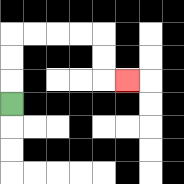{'start': '[0, 4]', 'end': '[5, 3]', 'path_directions': 'U,U,U,R,R,R,R,D,D,R', 'path_coordinates': '[[0, 4], [0, 3], [0, 2], [0, 1], [1, 1], [2, 1], [3, 1], [4, 1], [4, 2], [4, 3], [5, 3]]'}